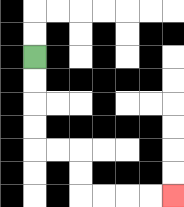{'start': '[1, 2]', 'end': '[7, 8]', 'path_directions': 'D,D,D,D,R,R,D,D,R,R,R,R', 'path_coordinates': '[[1, 2], [1, 3], [1, 4], [1, 5], [1, 6], [2, 6], [3, 6], [3, 7], [3, 8], [4, 8], [5, 8], [6, 8], [7, 8]]'}